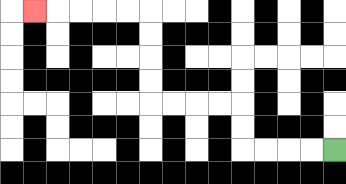{'start': '[14, 6]', 'end': '[1, 0]', 'path_directions': 'L,L,L,L,U,U,L,L,L,L,U,U,U,U,L,L,L,L,L', 'path_coordinates': '[[14, 6], [13, 6], [12, 6], [11, 6], [10, 6], [10, 5], [10, 4], [9, 4], [8, 4], [7, 4], [6, 4], [6, 3], [6, 2], [6, 1], [6, 0], [5, 0], [4, 0], [3, 0], [2, 0], [1, 0]]'}